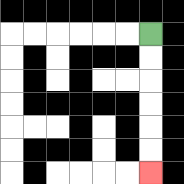{'start': '[6, 1]', 'end': '[6, 7]', 'path_directions': 'D,D,D,D,D,D', 'path_coordinates': '[[6, 1], [6, 2], [6, 3], [6, 4], [6, 5], [6, 6], [6, 7]]'}